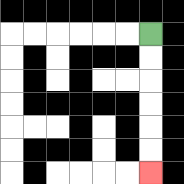{'start': '[6, 1]', 'end': '[6, 7]', 'path_directions': 'D,D,D,D,D,D', 'path_coordinates': '[[6, 1], [6, 2], [6, 3], [6, 4], [6, 5], [6, 6], [6, 7]]'}